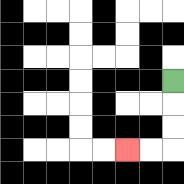{'start': '[7, 3]', 'end': '[5, 6]', 'path_directions': 'D,D,D,L,L', 'path_coordinates': '[[7, 3], [7, 4], [7, 5], [7, 6], [6, 6], [5, 6]]'}